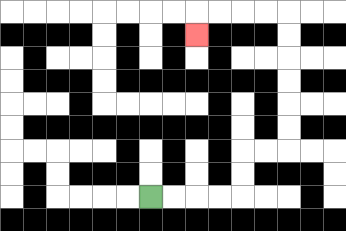{'start': '[6, 8]', 'end': '[8, 1]', 'path_directions': 'R,R,R,R,U,U,R,R,U,U,U,U,U,U,L,L,L,L,D', 'path_coordinates': '[[6, 8], [7, 8], [8, 8], [9, 8], [10, 8], [10, 7], [10, 6], [11, 6], [12, 6], [12, 5], [12, 4], [12, 3], [12, 2], [12, 1], [12, 0], [11, 0], [10, 0], [9, 0], [8, 0], [8, 1]]'}